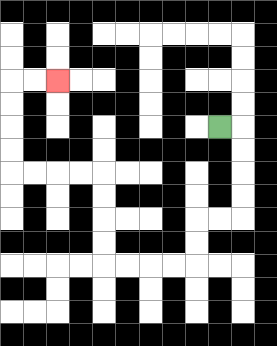{'start': '[9, 5]', 'end': '[2, 3]', 'path_directions': 'R,D,D,D,D,L,L,D,D,L,L,L,L,U,U,U,U,L,L,L,L,U,U,U,U,R,R', 'path_coordinates': '[[9, 5], [10, 5], [10, 6], [10, 7], [10, 8], [10, 9], [9, 9], [8, 9], [8, 10], [8, 11], [7, 11], [6, 11], [5, 11], [4, 11], [4, 10], [4, 9], [4, 8], [4, 7], [3, 7], [2, 7], [1, 7], [0, 7], [0, 6], [0, 5], [0, 4], [0, 3], [1, 3], [2, 3]]'}